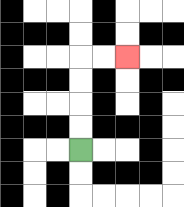{'start': '[3, 6]', 'end': '[5, 2]', 'path_directions': 'U,U,U,U,R,R', 'path_coordinates': '[[3, 6], [3, 5], [3, 4], [3, 3], [3, 2], [4, 2], [5, 2]]'}